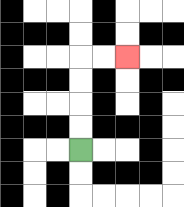{'start': '[3, 6]', 'end': '[5, 2]', 'path_directions': 'U,U,U,U,R,R', 'path_coordinates': '[[3, 6], [3, 5], [3, 4], [3, 3], [3, 2], [4, 2], [5, 2]]'}